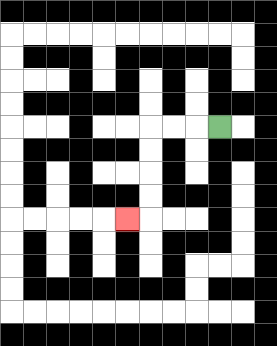{'start': '[9, 5]', 'end': '[5, 9]', 'path_directions': 'L,L,L,D,D,D,D,L', 'path_coordinates': '[[9, 5], [8, 5], [7, 5], [6, 5], [6, 6], [6, 7], [6, 8], [6, 9], [5, 9]]'}